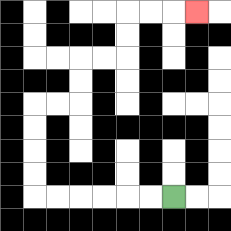{'start': '[7, 8]', 'end': '[8, 0]', 'path_directions': 'L,L,L,L,L,L,U,U,U,U,R,R,U,U,R,R,U,U,R,R,R', 'path_coordinates': '[[7, 8], [6, 8], [5, 8], [4, 8], [3, 8], [2, 8], [1, 8], [1, 7], [1, 6], [1, 5], [1, 4], [2, 4], [3, 4], [3, 3], [3, 2], [4, 2], [5, 2], [5, 1], [5, 0], [6, 0], [7, 0], [8, 0]]'}